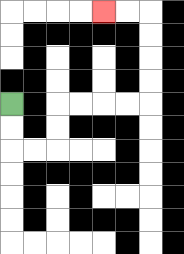{'start': '[0, 4]', 'end': '[4, 0]', 'path_directions': 'D,D,R,R,U,U,R,R,R,R,U,U,U,U,L,L', 'path_coordinates': '[[0, 4], [0, 5], [0, 6], [1, 6], [2, 6], [2, 5], [2, 4], [3, 4], [4, 4], [5, 4], [6, 4], [6, 3], [6, 2], [6, 1], [6, 0], [5, 0], [4, 0]]'}